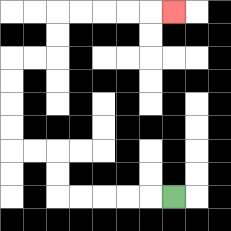{'start': '[7, 8]', 'end': '[7, 0]', 'path_directions': 'L,L,L,L,L,U,U,L,L,U,U,U,U,R,R,U,U,R,R,R,R,R', 'path_coordinates': '[[7, 8], [6, 8], [5, 8], [4, 8], [3, 8], [2, 8], [2, 7], [2, 6], [1, 6], [0, 6], [0, 5], [0, 4], [0, 3], [0, 2], [1, 2], [2, 2], [2, 1], [2, 0], [3, 0], [4, 0], [5, 0], [6, 0], [7, 0]]'}